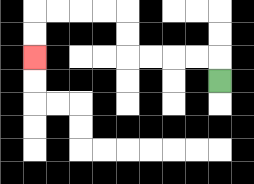{'start': '[9, 3]', 'end': '[1, 2]', 'path_directions': 'U,L,L,L,L,U,U,L,L,L,L,D,D', 'path_coordinates': '[[9, 3], [9, 2], [8, 2], [7, 2], [6, 2], [5, 2], [5, 1], [5, 0], [4, 0], [3, 0], [2, 0], [1, 0], [1, 1], [1, 2]]'}